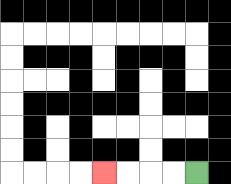{'start': '[8, 7]', 'end': '[4, 7]', 'path_directions': 'L,L,L,L', 'path_coordinates': '[[8, 7], [7, 7], [6, 7], [5, 7], [4, 7]]'}